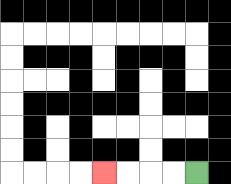{'start': '[8, 7]', 'end': '[4, 7]', 'path_directions': 'L,L,L,L', 'path_coordinates': '[[8, 7], [7, 7], [6, 7], [5, 7], [4, 7]]'}